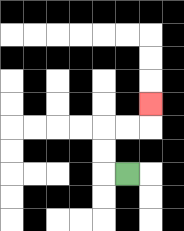{'start': '[5, 7]', 'end': '[6, 4]', 'path_directions': 'L,U,U,R,R,U', 'path_coordinates': '[[5, 7], [4, 7], [4, 6], [4, 5], [5, 5], [6, 5], [6, 4]]'}